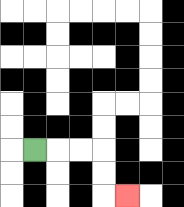{'start': '[1, 6]', 'end': '[5, 8]', 'path_directions': 'R,R,R,D,D,R', 'path_coordinates': '[[1, 6], [2, 6], [3, 6], [4, 6], [4, 7], [4, 8], [5, 8]]'}